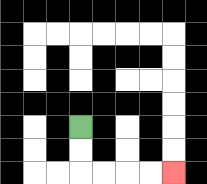{'start': '[3, 5]', 'end': '[7, 7]', 'path_directions': 'D,D,R,R,R,R', 'path_coordinates': '[[3, 5], [3, 6], [3, 7], [4, 7], [5, 7], [6, 7], [7, 7]]'}